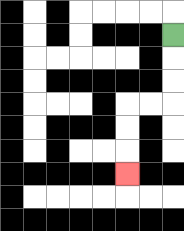{'start': '[7, 1]', 'end': '[5, 7]', 'path_directions': 'D,D,D,L,L,D,D,D', 'path_coordinates': '[[7, 1], [7, 2], [7, 3], [7, 4], [6, 4], [5, 4], [5, 5], [5, 6], [5, 7]]'}